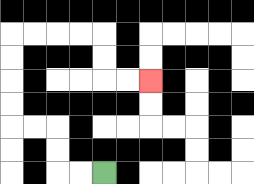{'start': '[4, 7]', 'end': '[6, 3]', 'path_directions': 'L,L,U,U,L,L,U,U,U,U,R,R,R,R,D,D,R,R', 'path_coordinates': '[[4, 7], [3, 7], [2, 7], [2, 6], [2, 5], [1, 5], [0, 5], [0, 4], [0, 3], [0, 2], [0, 1], [1, 1], [2, 1], [3, 1], [4, 1], [4, 2], [4, 3], [5, 3], [6, 3]]'}